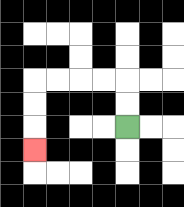{'start': '[5, 5]', 'end': '[1, 6]', 'path_directions': 'U,U,L,L,L,L,D,D,D', 'path_coordinates': '[[5, 5], [5, 4], [5, 3], [4, 3], [3, 3], [2, 3], [1, 3], [1, 4], [1, 5], [1, 6]]'}